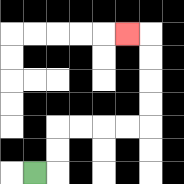{'start': '[1, 7]', 'end': '[5, 1]', 'path_directions': 'R,U,U,R,R,R,R,U,U,U,U,L', 'path_coordinates': '[[1, 7], [2, 7], [2, 6], [2, 5], [3, 5], [4, 5], [5, 5], [6, 5], [6, 4], [6, 3], [6, 2], [6, 1], [5, 1]]'}